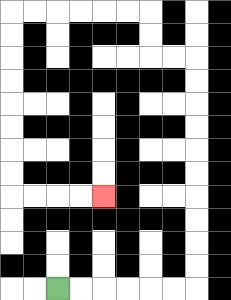{'start': '[2, 12]', 'end': '[4, 8]', 'path_directions': 'R,R,R,R,R,R,U,U,U,U,U,U,U,U,U,U,L,L,U,U,L,L,L,L,L,L,D,D,D,D,D,D,D,D,R,R,R,R', 'path_coordinates': '[[2, 12], [3, 12], [4, 12], [5, 12], [6, 12], [7, 12], [8, 12], [8, 11], [8, 10], [8, 9], [8, 8], [8, 7], [8, 6], [8, 5], [8, 4], [8, 3], [8, 2], [7, 2], [6, 2], [6, 1], [6, 0], [5, 0], [4, 0], [3, 0], [2, 0], [1, 0], [0, 0], [0, 1], [0, 2], [0, 3], [0, 4], [0, 5], [0, 6], [0, 7], [0, 8], [1, 8], [2, 8], [3, 8], [4, 8]]'}